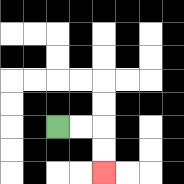{'start': '[2, 5]', 'end': '[4, 7]', 'path_directions': 'R,R,D,D', 'path_coordinates': '[[2, 5], [3, 5], [4, 5], [4, 6], [4, 7]]'}